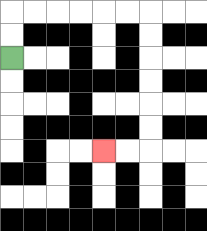{'start': '[0, 2]', 'end': '[4, 6]', 'path_directions': 'U,U,R,R,R,R,R,R,D,D,D,D,D,D,L,L', 'path_coordinates': '[[0, 2], [0, 1], [0, 0], [1, 0], [2, 0], [3, 0], [4, 0], [5, 0], [6, 0], [6, 1], [6, 2], [6, 3], [6, 4], [6, 5], [6, 6], [5, 6], [4, 6]]'}